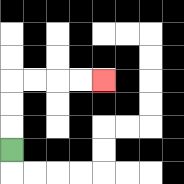{'start': '[0, 6]', 'end': '[4, 3]', 'path_directions': 'U,U,U,R,R,R,R', 'path_coordinates': '[[0, 6], [0, 5], [0, 4], [0, 3], [1, 3], [2, 3], [3, 3], [4, 3]]'}